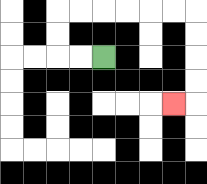{'start': '[4, 2]', 'end': '[7, 4]', 'path_directions': 'L,L,U,U,R,R,R,R,R,R,D,D,D,D,L', 'path_coordinates': '[[4, 2], [3, 2], [2, 2], [2, 1], [2, 0], [3, 0], [4, 0], [5, 0], [6, 0], [7, 0], [8, 0], [8, 1], [8, 2], [8, 3], [8, 4], [7, 4]]'}